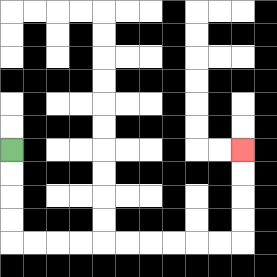{'start': '[0, 6]', 'end': '[10, 6]', 'path_directions': 'D,D,D,D,R,R,R,R,R,R,R,R,R,R,U,U,U,U', 'path_coordinates': '[[0, 6], [0, 7], [0, 8], [0, 9], [0, 10], [1, 10], [2, 10], [3, 10], [4, 10], [5, 10], [6, 10], [7, 10], [8, 10], [9, 10], [10, 10], [10, 9], [10, 8], [10, 7], [10, 6]]'}